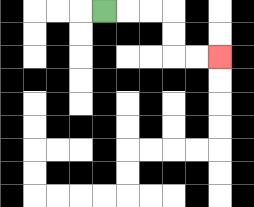{'start': '[4, 0]', 'end': '[9, 2]', 'path_directions': 'R,R,R,D,D,R,R', 'path_coordinates': '[[4, 0], [5, 0], [6, 0], [7, 0], [7, 1], [7, 2], [8, 2], [9, 2]]'}